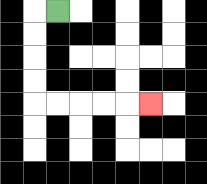{'start': '[2, 0]', 'end': '[6, 4]', 'path_directions': 'L,D,D,D,D,R,R,R,R,R', 'path_coordinates': '[[2, 0], [1, 0], [1, 1], [1, 2], [1, 3], [1, 4], [2, 4], [3, 4], [4, 4], [5, 4], [6, 4]]'}